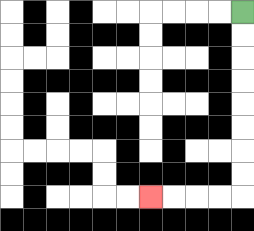{'start': '[10, 0]', 'end': '[6, 8]', 'path_directions': 'D,D,D,D,D,D,D,D,L,L,L,L', 'path_coordinates': '[[10, 0], [10, 1], [10, 2], [10, 3], [10, 4], [10, 5], [10, 6], [10, 7], [10, 8], [9, 8], [8, 8], [7, 8], [6, 8]]'}